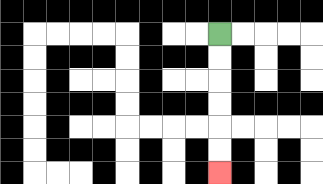{'start': '[9, 1]', 'end': '[9, 7]', 'path_directions': 'D,D,D,D,D,D', 'path_coordinates': '[[9, 1], [9, 2], [9, 3], [9, 4], [9, 5], [9, 6], [9, 7]]'}